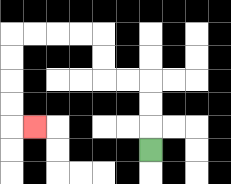{'start': '[6, 6]', 'end': '[1, 5]', 'path_directions': 'U,U,U,L,L,U,U,L,L,L,L,D,D,D,D,R', 'path_coordinates': '[[6, 6], [6, 5], [6, 4], [6, 3], [5, 3], [4, 3], [4, 2], [4, 1], [3, 1], [2, 1], [1, 1], [0, 1], [0, 2], [0, 3], [0, 4], [0, 5], [1, 5]]'}